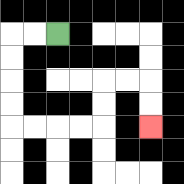{'start': '[2, 1]', 'end': '[6, 5]', 'path_directions': 'L,L,D,D,D,D,R,R,R,R,U,U,R,R,D,D', 'path_coordinates': '[[2, 1], [1, 1], [0, 1], [0, 2], [0, 3], [0, 4], [0, 5], [1, 5], [2, 5], [3, 5], [4, 5], [4, 4], [4, 3], [5, 3], [6, 3], [6, 4], [6, 5]]'}